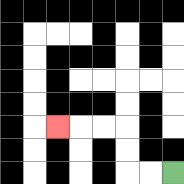{'start': '[7, 7]', 'end': '[2, 5]', 'path_directions': 'L,L,U,U,L,L,L', 'path_coordinates': '[[7, 7], [6, 7], [5, 7], [5, 6], [5, 5], [4, 5], [3, 5], [2, 5]]'}